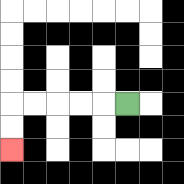{'start': '[5, 4]', 'end': '[0, 6]', 'path_directions': 'L,L,L,L,L,D,D', 'path_coordinates': '[[5, 4], [4, 4], [3, 4], [2, 4], [1, 4], [0, 4], [0, 5], [0, 6]]'}